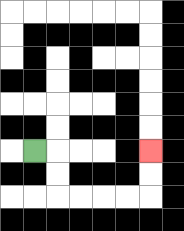{'start': '[1, 6]', 'end': '[6, 6]', 'path_directions': 'R,D,D,R,R,R,R,U,U', 'path_coordinates': '[[1, 6], [2, 6], [2, 7], [2, 8], [3, 8], [4, 8], [5, 8], [6, 8], [6, 7], [6, 6]]'}